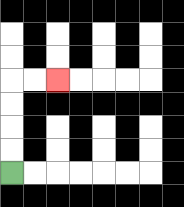{'start': '[0, 7]', 'end': '[2, 3]', 'path_directions': 'U,U,U,U,R,R', 'path_coordinates': '[[0, 7], [0, 6], [0, 5], [0, 4], [0, 3], [1, 3], [2, 3]]'}